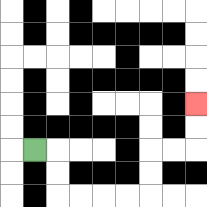{'start': '[1, 6]', 'end': '[8, 4]', 'path_directions': 'R,D,D,R,R,R,R,U,U,R,R,U,U', 'path_coordinates': '[[1, 6], [2, 6], [2, 7], [2, 8], [3, 8], [4, 8], [5, 8], [6, 8], [6, 7], [6, 6], [7, 6], [8, 6], [8, 5], [8, 4]]'}